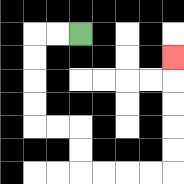{'start': '[3, 1]', 'end': '[7, 2]', 'path_directions': 'L,L,D,D,D,D,R,R,D,D,R,R,R,R,U,U,U,U,U', 'path_coordinates': '[[3, 1], [2, 1], [1, 1], [1, 2], [1, 3], [1, 4], [1, 5], [2, 5], [3, 5], [3, 6], [3, 7], [4, 7], [5, 7], [6, 7], [7, 7], [7, 6], [7, 5], [7, 4], [7, 3], [7, 2]]'}